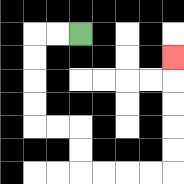{'start': '[3, 1]', 'end': '[7, 2]', 'path_directions': 'L,L,D,D,D,D,R,R,D,D,R,R,R,R,U,U,U,U,U', 'path_coordinates': '[[3, 1], [2, 1], [1, 1], [1, 2], [1, 3], [1, 4], [1, 5], [2, 5], [3, 5], [3, 6], [3, 7], [4, 7], [5, 7], [6, 7], [7, 7], [7, 6], [7, 5], [7, 4], [7, 3], [7, 2]]'}